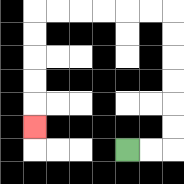{'start': '[5, 6]', 'end': '[1, 5]', 'path_directions': 'R,R,U,U,U,U,U,U,L,L,L,L,L,L,D,D,D,D,D', 'path_coordinates': '[[5, 6], [6, 6], [7, 6], [7, 5], [7, 4], [7, 3], [7, 2], [7, 1], [7, 0], [6, 0], [5, 0], [4, 0], [3, 0], [2, 0], [1, 0], [1, 1], [1, 2], [1, 3], [1, 4], [1, 5]]'}